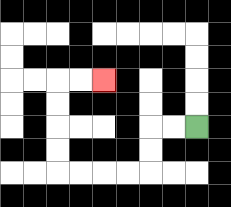{'start': '[8, 5]', 'end': '[4, 3]', 'path_directions': 'L,L,D,D,L,L,L,L,U,U,U,U,R,R', 'path_coordinates': '[[8, 5], [7, 5], [6, 5], [6, 6], [6, 7], [5, 7], [4, 7], [3, 7], [2, 7], [2, 6], [2, 5], [2, 4], [2, 3], [3, 3], [4, 3]]'}